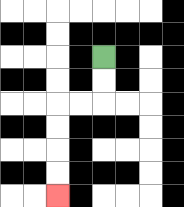{'start': '[4, 2]', 'end': '[2, 8]', 'path_directions': 'D,D,L,L,D,D,D,D', 'path_coordinates': '[[4, 2], [4, 3], [4, 4], [3, 4], [2, 4], [2, 5], [2, 6], [2, 7], [2, 8]]'}